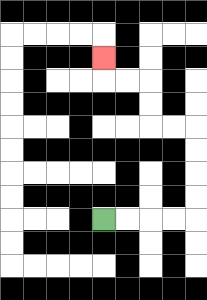{'start': '[4, 9]', 'end': '[4, 2]', 'path_directions': 'R,R,R,R,U,U,U,U,L,L,U,U,L,L,U', 'path_coordinates': '[[4, 9], [5, 9], [6, 9], [7, 9], [8, 9], [8, 8], [8, 7], [8, 6], [8, 5], [7, 5], [6, 5], [6, 4], [6, 3], [5, 3], [4, 3], [4, 2]]'}